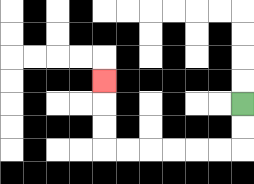{'start': '[10, 4]', 'end': '[4, 3]', 'path_directions': 'D,D,L,L,L,L,L,L,U,U,U', 'path_coordinates': '[[10, 4], [10, 5], [10, 6], [9, 6], [8, 6], [7, 6], [6, 6], [5, 6], [4, 6], [4, 5], [4, 4], [4, 3]]'}